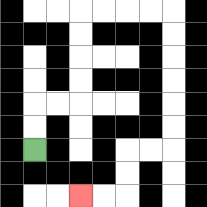{'start': '[1, 6]', 'end': '[3, 8]', 'path_directions': 'U,U,R,R,U,U,U,U,R,R,R,R,D,D,D,D,D,D,L,L,D,D,L,L', 'path_coordinates': '[[1, 6], [1, 5], [1, 4], [2, 4], [3, 4], [3, 3], [3, 2], [3, 1], [3, 0], [4, 0], [5, 0], [6, 0], [7, 0], [7, 1], [7, 2], [7, 3], [7, 4], [7, 5], [7, 6], [6, 6], [5, 6], [5, 7], [5, 8], [4, 8], [3, 8]]'}